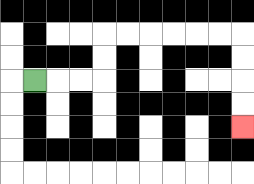{'start': '[1, 3]', 'end': '[10, 5]', 'path_directions': 'R,R,R,U,U,R,R,R,R,R,R,D,D,D,D', 'path_coordinates': '[[1, 3], [2, 3], [3, 3], [4, 3], [4, 2], [4, 1], [5, 1], [6, 1], [7, 1], [8, 1], [9, 1], [10, 1], [10, 2], [10, 3], [10, 4], [10, 5]]'}